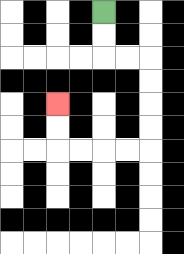{'start': '[4, 0]', 'end': '[2, 4]', 'path_directions': 'D,D,R,R,D,D,D,D,L,L,L,L,U,U', 'path_coordinates': '[[4, 0], [4, 1], [4, 2], [5, 2], [6, 2], [6, 3], [6, 4], [6, 5], [6, 6], [5, 6], [4, 6], [3, 6], [2, 6], [2, 5], [2, 4]]'}